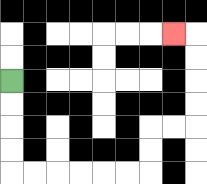{'start': '[0, 3]', 'end': '[7, 1]', 'path_directions': 'D,D,D,D,R,R,R,R,R,R,U,U,R,R,U,U,U,U,L', 'path_coordinates': '[[0, 3], [0, 4], [0, 5], [0, 6], [0, 7], [1, 7], [2, 7], [3, 7], [4, 7], [5, 7], [6, 7], [6, 6], [6, 5], [7, 5], [8, 5], [8, 4], [8, 3], [8, 2], [8, 1], [7, 1]]'}